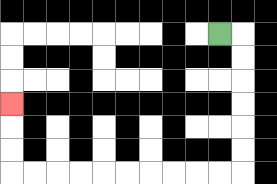{'start': '[9, 1]', 'end': '[0, 4]', 'path_directions': 'R,D,D,D,D,D,D,L,L,L,L,L,L,L,L,L,L,U,U,U', 'path_coordinates': '[[9, 1], [10, 1], [10, 2], [10, 3], [10, 4], [10, 5], [10, 6], [10, 7], [9, 7], [8, 7], [7, 7], [6, 7], [5, 7], [4, 7], [3, 7], [2, 7], [1, 7], [0, 7], [0, 6], [0, 5], [0, 4]]'}